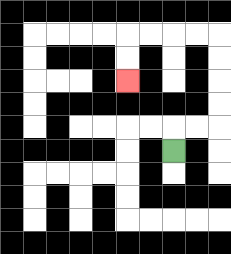{'start': '[7, 6]', 'end': '[5, 3]', 'path_directions': 'U,R,R,U,U,U,U,L,L,L,L,D,D', 'path_coordinates': '[[7, 6], [7, 5], [8, 5], [9, 5], [9, 4], [9, 3], [9, 2], [9, 1], [8, 1], [7, 1], [6, 1], [5, 1], [5, 2], [5, 3]]'}